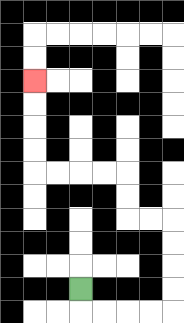{'start': '[3, 12]', 'end': '[1, 3]', 'path_directions': 'D,R,R,R,R,U,U,U,U,L,L,U,U,L,L,L,L,U,U,U,U', 'path_coordinates': '[[3, 12], [3, 13], [4, 13], [5, 13], [6, 13], [7, 13], [7, 12], [7, 11], [7, 10], [7, 9], [6, 9], [5, 9], [5, 8], [5, 7], [4, 7], [3, 7], [2, 7], [1, 7], [1, 6], [1, 5], [1, 4], [1, 3]]'}